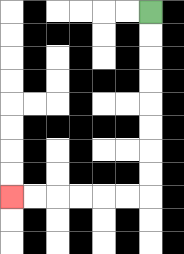{'start': '[6, 0]', 'end': '[0, 8]', 'path_directions': 'D,D,D,D,D,D,D,D,L,L,L,L,L,L', 'path_coordinates': '[[6, 0], [6, 1], [6, 2], [6, 3], [6, 4], [6, 5], [6, 6], [6, 7], [6, 8], [5, 8], [4, 8], [3, 8], [2, 8], [1, 8], [0, 8]]'}